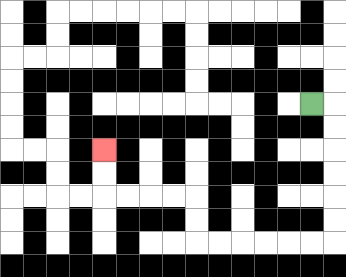{'start': '[13, 4]', 'end': '[4, 6]', 'path_directions': 'R,D,D,D,D,D,D,L,L,L,L,L,L,U,U,L,L,L,L,U,U', 'path_coordinates': '[[13, 4], [14, 4], [14, 5], [14, 6], [14, 7], [14, 8], [14, 9], [14, 10], [13, 10], [12, 10], [11, 10], [10, 10], [9, 10], [8, 10], [8, 9], [8, 8], [7, 8], [6, 8], [5, 8], [4, 8], [4, 7], [4, 6]]'}